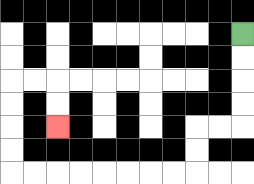{'start': '[10, 1]', 'end': '[2, 5]', 'path_directions': 'D,D,D,D,L,L,D,D,L,L,L,L,L,L,L,L,U,U,U,U,R,R,D,D', 'path_coordinates': '[[10, 1], [10, 2], [10, 3], [10, 4], [10, 5], [9, 5], [8, 5], [8, 6], [8, 7], [7, 7], [6, 7], [5, 7], [4, 7], [3, 7], [2, 7], [1, 7], [0, 7], [0, 6], [0, 5], [0, 4], [0, 3], [1, 3], [2, 3], [2, 4], [2, 5]]'}